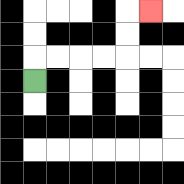{'start': '[1, 3]', 'end': '[6, 0]', 'path_directions': 'U,R,R,R,R,U,U,R', 'path_coordinates': '[[1, 3], [1, 2], [2, 2], [3, 2], [4, 2], [5, 2], [5, 1], [5, 0], [6, 0]]'}